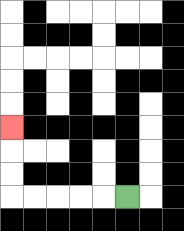{'start': '[5, 8]', 'end': '[0, 5]', 'path_directions': 'L,L,L,L,L,U,U,U', 'path_coordinates': '[[5, 8], [4, 8], [3, 8], [2, 8], [1, 8], [0, 8], [0, 7], [0, 6], [0, 5]]'}